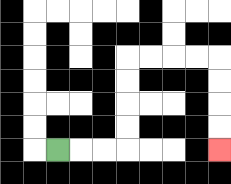{'start': '[2, 6]', 'end': '[9, 6]', 'path_directions': 'R,R,R,U,U,U,U,R,R,R,R,D,D,D,D', 'path_coordinates': '[[2, 6], [3, 6], [4, 6], [5, 6], [5, 5], [5, 4], [5, 3], [5, 2], [6, 2], [7, 2], [8, 2], [9, 2], [9, 3], [9, 4], [9, 5], [9, 6]]'}